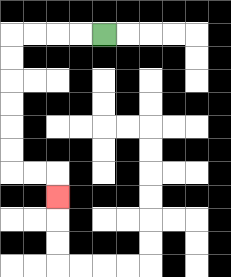{'start': '[4, 1]', 'end': '[2, 8]', 'path_directions': 'L,L,L,L,D,D,D,D,D,D,R,R,D', 'path_coordinates': '[[4, 1], [3, 1], [2, 1], [1, 1], [0, 1], [0, 2], [0, 3], [0, 4], [0, 5], [0, 6], [0, 7], [1, 7], [2, 7], [2, 8]]'}